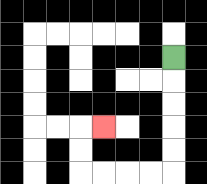{'start': '[7, 2]', 'end': '[4, 5]', 'path_directions': 'D,D,D,D,D,L,L,L,L,U,U,R', 'path_coordinates': '[[7, 2], [7, 3], [7, 4], [7, 5], [7, 6], [7, 7], [6, 7], [5, 7], [4, 7], [3, 7], [3, 6], [3, 5], [4, 5]]'}